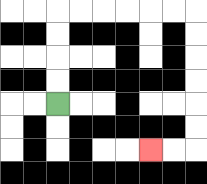{'start': '[2, 4]', 'end': '[6, 6]', 'path_directions': 'U,U,U,U,R,R,R,R,R,R,D,D,D,D,D,D,L,L', 'path_coordinates': '[[2, 4], [2, 3], [2, 2], [2, 1], [2, 0], [3, 0], [4, 0], [5, 0], [6, 0], [7, 0], [8, 0], [8, 1], [8, 2], [8, 3], [8, 4], [8, 5], [8, 6], [7, 6], [6, 6]]'}